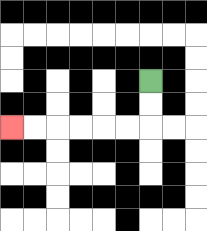{'start': '[6, 3]', 'end': '[0, 5]', 'path_directions': 'D,D,L,L,L,L,L,L', 'path_coordinates': '[[6, 3], [6, 4], [6, 5], [5, 5], [4, 5], [3, 5], [2, 5], [1, 5], [0, 5]]'}